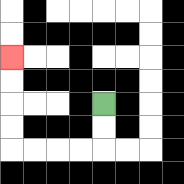{'start': '[4, 4]', 'end': '[0, 2]', 'path_directions': 'D,D,L,L,L,L,U,U,U,U', 'path_coordinates': '[[4, 4], [4, 5], [4, 6], [3, 6], [2, 6], [1, 6], [0, 6], [0, 5], [0, 4], [0, 3], [0, 2]]'}